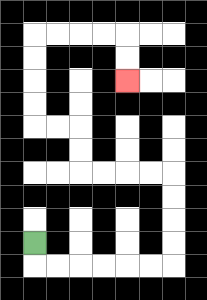{'start': '[1, 10]', 'end': '[5, 3]', 'path_directions': 'D,R,R,R,R,R,R,U,U,U,U,L,L,L,L,U,U,L,L,U,U,U,U,R,R,R,R,D,D', 'path_coordinates': '[[1, 10], [1, 11], [2, 11], [3, 11], [4, 11], [5, 11], [6, 11], [7, 11], [7, 10], [7, 9], [7, 8], [7, 7], [6, 7], [5, 7], [4, 7], [3, 7], [3, 6], [3, 5], [2, 5], [1, 5], [1, 4], [1, 3], [1, 2], [1, 1], [2, 1], [3, 1], [4, 1], [5, 1], [5, 2], [5, 3]]'}